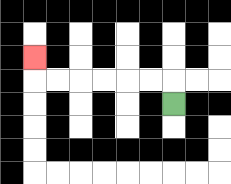{'start': '[7, 4]', 'end': '[1, 2]', 'path_directions': 'U,L,L,L,L,L,L,U', 'path_coordinates': '[[7, 4], [7, 3], [6, 3], [5, 3], [4, 3], [3, 3], [2, 3], [1, 3], [1, 2]]'}